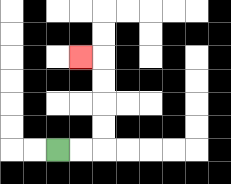{'start': '[2, 6]', 'end': '[3, 2]', 'path_directions': 'R,R,U,U,U,U,L', 'path_coordinates': '[[2, 6], [3, 6], [4, 6], [4, 5], [4, 4], [4, 3], [4, 2], [3, 2]]'}